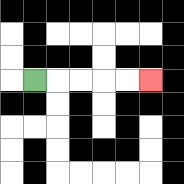{'start': '[1, 3]', 'end': '[6, 3]', 'path_directions': 'R,R,R,R,R', 'path_coordinates': '[[1, 3], [2, 3], [3, 3], [4, 3], [5, 3], [6, 3]]'}